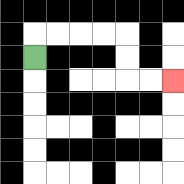{'start': '[1, 2]', 'end': '[7, 3]', 'path_directions': 'U,R,R,R,R,D,D,R,R', 'path_coordinates': '[[1, 2], [1, 1], [2, 1], [3, 1], [4, 1], [5, 1], [5, 2], [5, 3], [6, 3], [7, 3]]'}